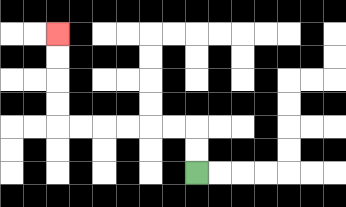{'start': '[8, 7]', 'end': '[2, 1]', 'path_directions': 'U,U,L,L,L,L,L,L,U,U,U,U', 'path_coordinates': '[[8, 7], [8, 6], [8, 5], [7, 5], [6, 5], [5, 5], [4, 5], [3, 5], [2, 5], [2, 4], [2, 3], [2, 2], [2, 1]]'}